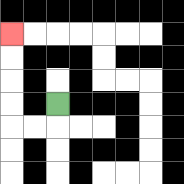{'start': '[2, 4]', 'end': '[0, 1]', 'path_directions': 'D,L,L,U,U,U,U', 'path_coordinates': '[[2, 4], [2, 5], [1, 5], [0, 5], [0, 4], [0, 3], [0, 2], [0, 1]]'}